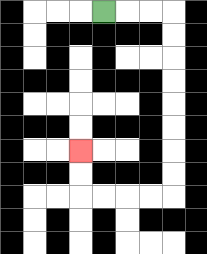{'start': '[4, 0]', 'end': '[3, 6]', 'path_directions': 'R,R,R,D,D,D,D,D,D,D,D,L,L,L,L,U,U', 'path_coordinates': '[[4, 0], [5, 0], [6, 0], [7, 0], [7, 1], [7, 2], [7, 3], [7, 4], [7, 5], [7, 6], [7, 7], [7, 8], [6, 8], [5, 8], [4, 8], [3, 8], [3, 7], [3, 6]]'}